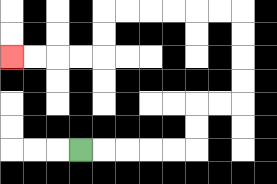{'start': '[3, 6]', 'end': '[0, 2]', 'path_directions': 'R,R,R,R,R,U,U,R,R,U,U,U,U,L,L,L,L,L,L,D,D,L,L,L,L', 'path_coordinates': '[[3, 6], [4, 6], [5, 6], [6, 6], [7, 6], [8, 6], [8, 5], [8, 4], [9, 4], [10, 4], [10, 3], [10, 2], [10, 1], [10, 0], [9, 0], [8, 0], [7, 0], [6, 0], [5, 0], [4, 0], [4, 1], [4, 2], [3, 2], [2, 2], [1, 2], [0, 2]]'}